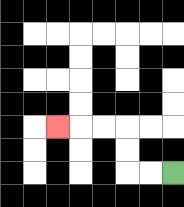{'start': '[7, 7]', 'end': '[2, 5]', 'path_directions': 'L,L,U,U,L,L,L', 'path_coordinates': '[[7, 7], [6, 7], [5, 7], [5, 6], [5, 5], [4, 5], [3, 5], [2, 5]]'}